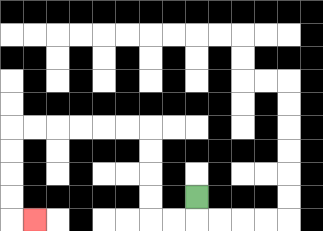{'start': '[8, 8]', 'end': '[1, 9]', 'path_directions': 'D,L,L,U,U,U,U,L,L,L,L,L,L,D,D,D,D,R', 'path_coordinates': '[[8, 8], [8, 9], [7, 9], [6, 9], [6, 8], [6, 7], [6, 6], [6, 5], [5, 5], [4, 5], [3, 5], [2, 5], [1, 5], [0, 5], [0, 6], [0, 7], [0, 8], [0, 9], [1, 9]]'}